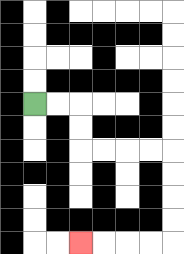{'start': '[1, 4]', 'end': '[3, 10]', 'path_directions': 'R,R,D,D,R,R,R,R,D,D,D,D,L,L,L,L', 'path_coordinates': '[[1, 4], [2, 4], [3, 4], [3, 5], [3, 6], [4, 6], [5, 6], [6, 6], [7, 6], [7, 7], [7, 8], [7, 9], [7, 10], [6, 10], [5, 10], [4, 10], [3, 10]]'}